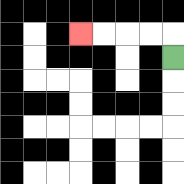{'start': '[7, 2]', 'end': '[3, 1]', 'path_directions': 'U,L,L,L,L', 'path_coordinates': '[[7, 2], [7, 1], [6, 1], [5, 1], [4, 1], [3, 1]]'}